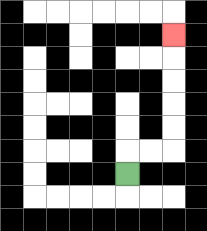{'start': '[5, 7]', 'end': '[7, 1]', 'path_directions': 'U,R,R,U,U,U,U,U', 'path_coordinates': '[[5, 7], [5, 6], [6, 6], [7, 6], [7, 5], [7, 4], [7, 3], [7, 2], [7, 1]]'}